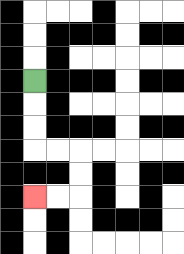{'start': '[1, 3]', 'end': '[1, 8]', 'path_directions': 'D,D,D,R,R,D,D,L,L', 'path_coordinates': '[[1, 3], [1, 4], [1, 5], [1, 6], [2, 6], [3, 6], [3, 7], [3, 8], [2, 8], [1, 8]]'}